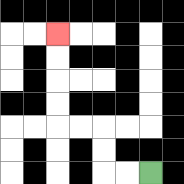{'start': '[6, 7]', 'end': '[2, 1]', 'path_directions': 'L,L,U,U,L,L,U,U,U,U', 'path_coordinates': '[[6, 7], [5, 7], [4, 7], [4, 6], [4, 5], [3, 5], [2, 5], [2, 4], [2, 3], [2, 2], [2, 1]]'}